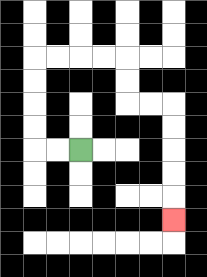{'start': '[3, 6]', 'end': '[7, 9]', 'path_directions': 'L,L,U,U,U,U,R,R,R,R,D,D,R,R,D,D,D,D,D', 'path_coordinates': '[[3, 6], [2, 6], [1, 6], [1, 5], [1, 4], [1, 3], [1, 2], [2, 2], [3, 2], [4, 2], [5, 2], [5, 3], [5, 4], [6, 4], [7, 4], [7, 5], [7, 6], [7, 7], [7, 8], [7, 9]]'}